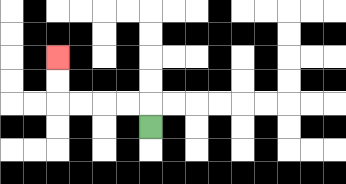{'start': '[6, 5]', 'end': '[2, 2]', 'path_directions': 'U,L,L,L,L,U,U', 'path_coordinates': '[[6, 5], [6, 4], [5, 4], [4, 4], [3, 4], [2, 4], [2, 3], [2, 2]]'}